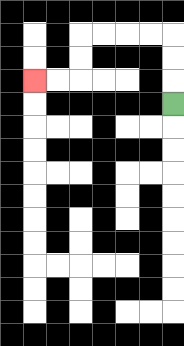{'start': '[7, 4]', 'end': '[1, 3]', 'path_directions': 'U,U,U,L,L,L,L,D,D,L,L', 'path_coordinates': '[[7, 4], [7, 3], [7, 2], [7, 1], [6, 1], [5, 1], [4, 1], [3, 1], [3, 2], [3, 3], [2, 3], [1, 3]]'}